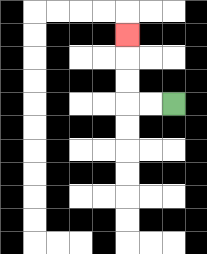{'start': '[7, 4]', 'end': '[5, 1]', 'path_directions': 'L,L,U,U,U', 'path_coordinates': '[[7, 4], [6, 4], [5, 4], [5, 3], [5, 2], [5, 1]]'}